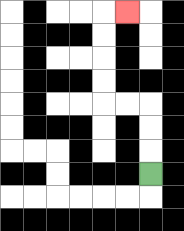{'start': '[6, 7]', 'end': '[5, 0]', 'path_directions': 'U,U,U,L,L,U,U,U,U,R', 'path_coordinates': '[[6, 7], [6, 6], [6, 5], [6, 4], [5, 4], [4, 4], [4, 3], [4, 2], [4, 1], [4, 0], [5, 0]]'}